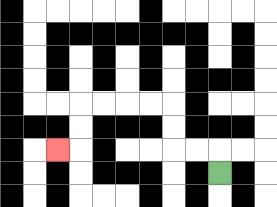{'start': '[9, 7]', 'end': '[2, 6]', 'path_directions': 'U,L,L,U,U,L,L,L,L,D,D,L', 'path_coordinates': '[[9, 7], [9, 6], [8, 6], [7, 6], [7, 5], [7, 4], [6, 4], [5, 4], [4, 4], [3, 4], [3, 5], [3, 6], [2, 6]]'}